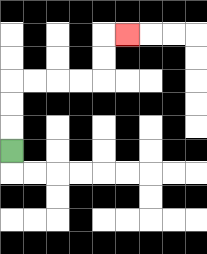{'start': '[0, 6]', 'end': '[5, 1]', 'path_directions': 'U,U,U,R,R,R,R,U,U,R', 'path_coordinates': '[[0, 6], [0, 5], [0, 4], [0, 3], [1, 3], [2, 3], [3, 3], [4, 3], [4, 2], [4, 1], [5, 1]]'}